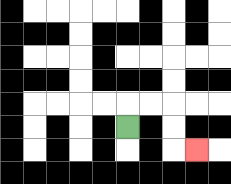{'start': '[5, 5]', 'end': '[8, 6]', 'path_directions': 'U,R,R,D,D,R', 'path_coordinates': '[[5, 5], [5, 4], [6, 4], [7, 4], [7, 5], [7, 6], [8, 6]]'}